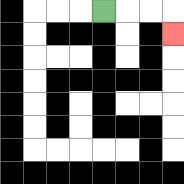{'start': '[4, 0]', 'end': '[7, 1]', 'path_directions': 'R,R,R,D', 'path_coordinates': '[[4, 0], [5, 0], [6, 0], [7, 0], [7, 1]]'}